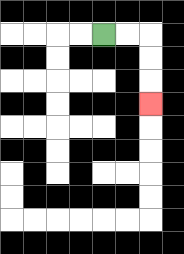{'start': '[4, 1]', 'end': '[6, 4]', 'path_directions': 'R,R,D,D,D', 'path_coordinates': '[[4, 1], [5, 1], [6, 1], [6, 2], [6, 3], [6, 4]]'}